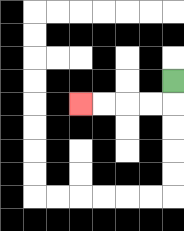{'start': '[7, 3]', 'end': '[3, 4]', 'path_directions': 'D,L,L,L,L', 'path_coordinates': '[[7, 3], [7, 4], [6, 4], [5, 4], [4, 4], [3, 4]]'}